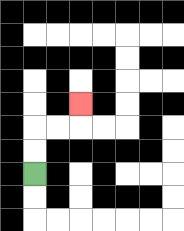{'start': '[1, 7]', 'end': '[3, 4]', 'path_directions': 'U,U,R,R,U', 'path_coordinates': '[[1, 7], [1, 6], [1, 5], [2, 5], [3, 5], [3, 4]]'}